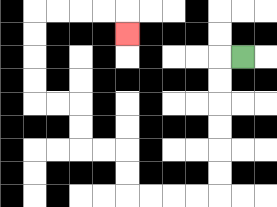{'start': '[10, 2]', 'end': '[5, 1]', 'path_directions': 'L,D,D,D,D,D,D,L,L,L,L,U,U,L,L,U,U,L,L,U,U,U,U,R,R,R,R,D', 'path_coordinates': '[[10, 2], [9, 2], [9, 3], [9, 4], [9, 5], [9, 6], [9, 7], [9, 8], [8, 8], [7, 8], [6, 8], [5, 8], [5, 7], [5, 6], [4, 6], [3, 6], [3, 5], [3, 4], [2, 4], [1, 4], [1, 3], [1, 2], [1, 1], [1, 0], [2, 0], [3, 0], [4, 0], [5, 0], [5, 1]]'}